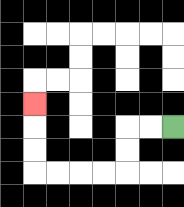{'start': '[7, 5]', 'end': '[1, 4]', 'path_directions': 'L,L,D,D,L,L,L,L,U,U,U', 'path_coordinates': '[[7, 5], [6, 5], [5, 5], [5, 6], [5, 7], [4, 7], [3, 7], [2, 7], [1, 7], [1, 6], [1, 5], [1, 4]]'}